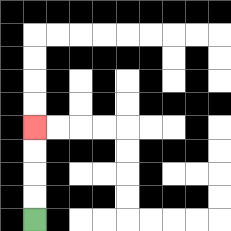{'start': '[1, 9]', 'end': '[1, 5]', 'path_directions': 'U,U,U,U', 'path_coordinates': '[[1, 9], [1, 8], [1, 7], [1, 6], [1, 5]]'}